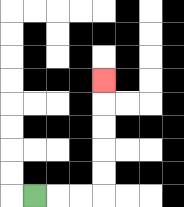{'start': '[1, 8]', 'end': '[4, 3]', 'path_directions': 'R,R,R,U,U,U,U,U', 'path_coordinates': '[[1, 8], [2, 8], [3, 8], [4, 8], [4, 7], [4, 6], [4, 5], [4, 4], [4, 3]]'}